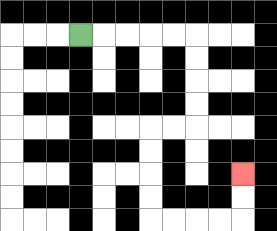{'start': '[3, 1]', 'end': '[10, 7]', 'path_directions': 'R,R,R,R,R,D,D,D,D,L,L,D,D,D,D,R,R,R,R,U,U', 'path_coordinates': '[[3, 1], [4, 1], [5, 1], [6, 1], [7, 1], [8, 1], [8, 2], [8, 3], [8, 4], [8, 5], [7, 5], [6, 5], [6, 6], [6, 7], [6, 8], [6, 9], [7, 9], [8, 9], [9, 9], [10, 9], [10, 8], [10, 7]]'}